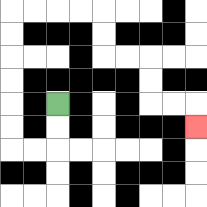{'start': '[2, 4]', 'end': '[8, 5]', 'path_directions': 'D,D,L,L,U,U,U,U,U,U,R,R,R,R,D,D,R,R,D,D,R,R,D', 'path_coordinates': '[[2, 4], [2, 5], [2, 6], [1, 6], [0, 6], [0, 5], [0, 4], [0, 3], [0, 2], [0, 1], [0, 0], [1, 0], [2, 0], [3, 0], [4, 0], [4, 1], [4, 2], [5, 2], [6, 2], [6, 3], [6, 4], [7, 4], [8, 4], [8, 5]]'}